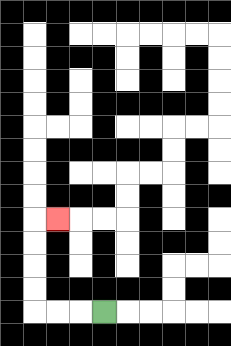{'start': '[4, 13]', 'end': '[2, 9]', 'path_directions': 'L,L,L,U,U,U,U,R', 'path_coordinates': '[[4, 13], [3, 13], [2, 13], [1, 13], [1, 12], [1, 11], [1, 10], [1, 9], [2, 9]]'}